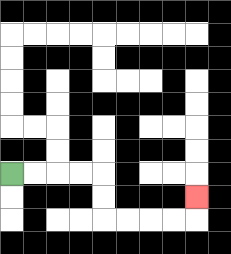{'start': '[0, 7]', 'end': '[8, 8]', 'path_directions': 'R,R,R,R,D,D,R,R,R,R,U', 'path_coordinates': '[[0, 7], [1, 7], [2, 7], [3, 7], [4, 7], [4, 8], [4, 9], [5, 9], [6, 9], [7, 9], [8, 9], [8, 8]]'}